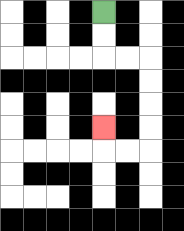{'start': '[4, 0]', 'end': '[4, 5]', 'path_directions': 'D,D,R,R,D,D,D,D,L,L,U', 'path_coordinates': '[[4, 0], [4, 1], [4, 2], [5, 2], [6, 2], [6, 3], [6, 4], [6, 5], [6, 6], [5, 6], [4, 6], [4, 5]]'}